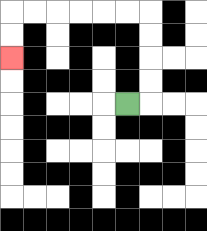{'start': '[5, 4]', 'end': '[0, 2]', 'path_directions': 'R,U,U,U,U,L,L,L,L,L,L,D,D', 'path_coordinates': '[[5, 4], [6, 4], [6, 3], [6, 2], [6, 1], [6, 0], [5, 0], [4, 0], [3, 0], [2, 0], [1, 0], [0, 0], [0, 1], [0, 2]]'}